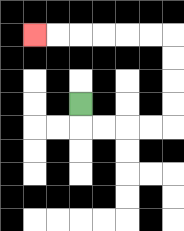{'start': '[3, 4]', 'end': '[1, 1]', 'path_directions': 'D,R,R,R,R,U,U,U,U,L,L,L,L,L,L', 'path_coordinates': '[[3, 4], [3, 5], [4, 5], [5, 5], [6, 5], [7, 5], [7, 4], [7, 3], [7, 2], [7, 1], [6, 1], [5, 1], [4, 1], [3, 1], [2, 1], [1, 1]]'}